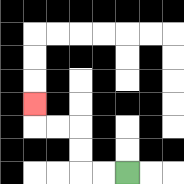{'start': '[5, 7]', 'end': '[1, 4]', 'path_directions': 'L,L,U,U,L,L,U', 'path_coordinates': '[[5, 7], [4, 7], [3, 7], [3, 6], [3, 5], [2, 5], [1, 5], [1, 4]]'}